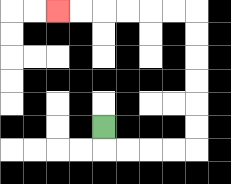{'start': '[4, 5]', 'end': '[2, 0]', 'path_directions': 'D,R,R,R,R,U,U,U,U,U,U,L,L,L,L,L,L', 'path_coordinates': '[[4, 5], [4, 6], [5, 6], [6, 6], [7, 6], [8, 6], [8, 5], [8, 4], [8, 3], [8, 2], [8, 1], [8, 0], [7, 0], [6, 0], [5, 0], [4, 0], [3, 0], [2, 0]]'}